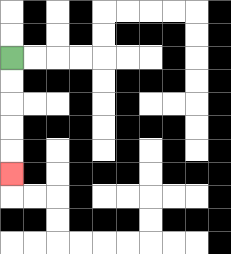{'start': '[0, 2]', 'end': '[0, 7]', 'path_directions': 'D,D,D,D,D', 'path_coordinates': '[[0, 2], [0, 3], [0, 4], [0, 5], [0, 6], [0, 7]]'}